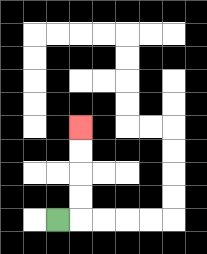{'start': '[2, 9]', 'end': '[3, 5]', 'path_directions': 'R,U,U,U,U', 'path_coordinates': '[[2, 9], [3, 9], [3, 8], [3, 7], [3, 6], [3, 5]]'}